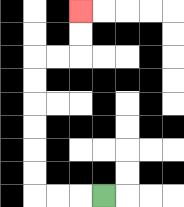{'start': '[4, 8]', 'end': '[3, 0]', 'path_directions': 'L,L,L,U,U,U,U,U,U,R,R,U,U', 'path_coordinates': '[[4, 8], [3, 8], [2, 8], [1, 8], [1, 7], [1, 6], [1, 5], [1, 4], [1, 3], [1, 2], [2, 2], [3, 2], [3, 1], [3, 0]]'}